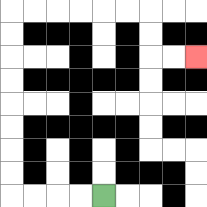{'start': '[4, 8]', 'end': '[8, 2]', 'path_directions': 'L,L,L,L,U,U,U,U,U,U,U,U,R,R,R,R,R,R,D,D,R,R', 'path_coordinates': '[[4, 8], [3, 8], [2, 8], [1, 8], [0, 8], [0, 7], [0, 6], [0, 5], [0, 4], [0, 3], [0, 2], [0, 1], [0, 0], [1, 0], [2, 0], [3, 0], [4, 0], [5, 0], [6, 0], [6, 1], [6, 2], [7, 2], [8, 2]]'}